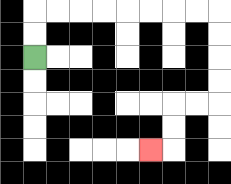{'start': '[1, 2]', 'end': '[6, 6]', 'path_directions': 'U,U,R,R,R,R,R,R,R,R,D,D,D,D,L,L,D,D,L', 'path_coordinates': '[[1, 2], [1, 1], [1, 0], [2, 0], [3, 0], [4, 0], [5, 0], [6, 0], [7, 0], [8, 0], [9, 0], [9, 1], [9, 2], [9, 3], [9, 4], [8, 4], [7, 4], [7, 5], [7, 6], [6, 6]]'}